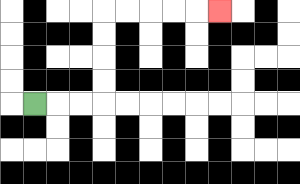{'start': '[1, 4]', 'end': '[9, 0]', 'path_directions': 'R,R,R,U,U,U,U,R,R,R,R,R', 'path_coordinates': '[[1, 4], [2, 4], [3, 4], [4, 4], [4, 3], [4, 2], [4, 1], [4, 0], [5, 0], [6, 0], [7, 0], [8, 0], [9, 0]]'}